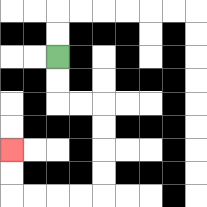{'start': '[2, 2]', 'end': '[0, 6]', 'path_directions': 'D,D,R,R,D,D,D,D,L,L,L,L,U,U', 'path_coordinates': '[[2, 2], [2, 3], [2, 4], [3, 4], [4, 4], [4, 5], [4, 6], [4, 7], [4, 8], [3, 8], [2, 8], [1, 8], [0, 8], [0, 7], [0, 6]]'}